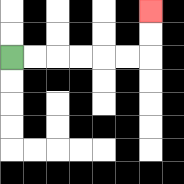{'start': '[0, 2]', 'end': '[6, 0]', 'path_directions': 'R,R,R,R,R,R,U,U', 'path_coordinates': '[[0, 2], [1, 2], [2, 2], [3, 2], [4, 2], [5, 2], [6, 2], [6, 1], [6, 0]]'}